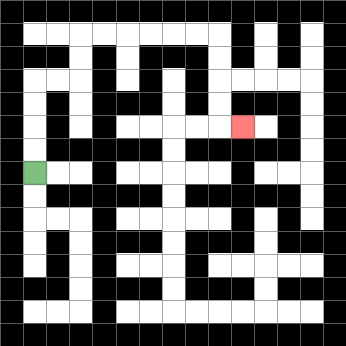{'start': '[1, 7]', 'end': '[10, 5]', 'path_directions': 'U,U,U,U,R,R,U,U,R,R,R,R,R,R,D,D,D,D,R', 'path_coordinates': '[[1, 7], [1, 6], [1, 5], [1, 4], [1, 3], [2, 3], [3, 3], [3, 2], [3, 1], [4, 1], [5, 1], [6, 1], [7, 1], [8, 1], [9, 1], [9, 2], [9, 3], [9, 4], [9, 5], [10, 5]]'}